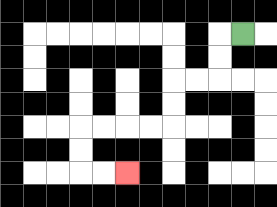{'start': '[10, 1]', 'end': '[5, 7]', 'path_directions': 'L,D,D,L,L,D,D,L,L,L,L,D,D,R,R', 'path_coordinates': '[[10, 1], [9, 1], [9, 2], [9, 3], [8, 3], [7, 3], [7, 4], [7, 5], [6, 5], [5, 5], [4, 5], [3, 5], [3, 6], [3, 7], [4, 7], [5, 7]]'}